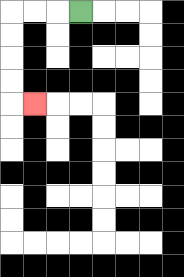{'start': '[3, 0]', 'end': '[1, 4]', 'path_directions': 'L,L,L,D,D,D,D,R', 'path_coordinates': '[[3, 0], [2, 0], [1, 0], [0, 0], [0, 1], [0, 2], [0, 3], [0, 4], [1, 4]]'}